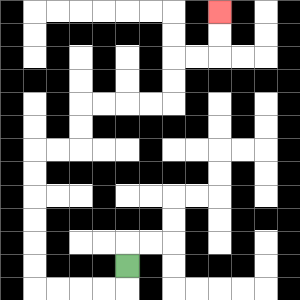{'start': '[5, 11]', 'end': '[9, 0]', 'path_directions': 'D,L,L,L,L,U,U,U,U,U,U,R,R,U,U,R,R,R,R,U,U,R,R,U,U', 'path_coordinates': '[[5, 11], [5, 12], [4, 12], [3, 12], [2, 12], [1, 12], [1, 11], [1, 10], [1, 9], [1, 8], [1, 7], [1, 6], [2, 6], [3, 6], [3, 5], [3, 4], [4, 4], [5, 4], [6, 4], [7, 4], [7, 3], [7, 2], [8, 2], [9, 2], [9, 1], [9, 0]]'}